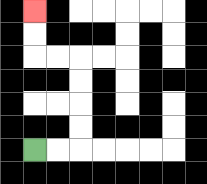{'start': '[1, 6]', 'end': '[1, 0]', 'path_directions': 'R,R,U,U,U,U,L,L,U,U', 'path_coordinates': '[[1, 6], [2, 6], [3, 6], [3, 5], [3, 4], [3, 3], [3, 2], [2, 2], [1, 2], [1, 1], [1, 0]]'}